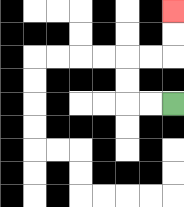{'start': '[7, 4]', 'end': '[7, 0]', 'path_directions': 'L,L,U,U,R,R,U,U', 'path_coordinates': '[[7, 4], [6, 4], [5, 4], [5, 3], [5, 2], [6, 2], [7, 2], [7, 1], [7, 0]]'}